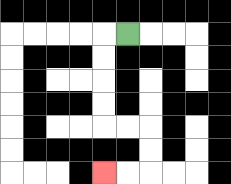{'start': '[5, 1]', 'end': '[4, 7]', 'path_directions': 'L,D,D,D,D,R,R,D,D,L,L', 'path_coordinates': '[[5, 1], [4, 1], [4, 2], [4, 3], [4, 4], [4, 5], [5, 5], [6, 5], [6, 6], [6, 7], [5, 7], [4, 7]]'}